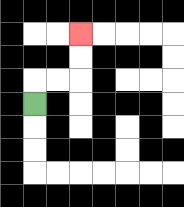{'start': '[1, 4]', 'end': '[3, 1]', 'path_directions': 'U,R,R,U,U', 'path_coordinates': '[[1, 4], [1, 3], [2, 3], [3, 3], [3, 2], [3, 1]]'}